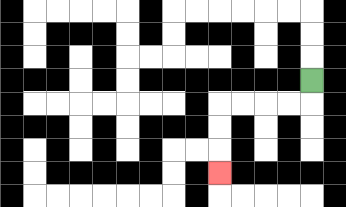{'start': '[13, 3]', 'end': '[9, 7]', 'path_directions': 'D,L,L,L,L,D,D,D', 'path_coordinates': '[[13, 3], [13, 4], [12, 4], [11, 4], [10, 4], [9, 4], [9, 5], [9, 6], [9, 7]]'}